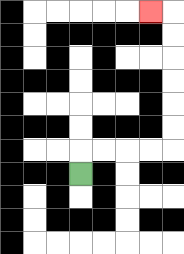{'start': '[3, 7]', 'end': '[6, 0]', 'path_directions': 'U,R,R,R,R,U,U,U,U,U,U,L', 'path_coordinates': '[[3, 7], [3, 6], [4, 6], [5, 6], [6, 6], [7, 6], [7, 5], [7, 4], [7, 3], [7, 2], [7, 1], [7, 0], [6, 0]]'}